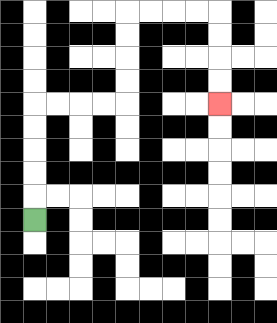{'start': '[1, 9]', 'end': '[9, 4]', 'path_directions': 'U,U,U,U,U,R,R,R,R,U,U,U,U,R,R,R,R,D,D,D,D', 'path_coordinates': '[[1, 9], [1, 8], [1, 7], [1, 6], [1, 5], [1, 4], [2, 4], [3, 4], [4, 4], [5, 4], [5, 3], [5, 2], [5, 1], [5, 0], [6, 0], [7, 0], [8, 0], [9, 0], [9, 1], [9, 2], [9, 3], [9, 4]]'}